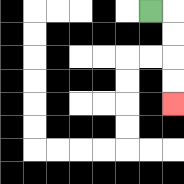{'start': '[6, 0]', 'end': '[7, 4]', 'path_directions': 'R,D,D,D,D', 'path_coordinates': '[[6, 0], [7, 0], [7, 1], [7, 2], [7, 3], [7, 4]]'}